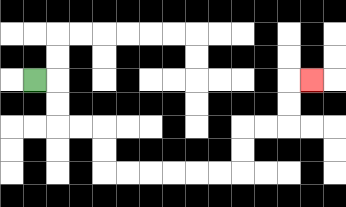{'start': '[1, 3]', 'end': '[13, 3]', 'path_directions': 'R,D,D,R,R,D,D,R,R,R,R,R,R,U,U,R,R,U,U,R', 'path_coordinates': '[[1, 3], [2, 3], [2, 4], [2, 5], [3, 5], [4, 5], [4, 6], [4, 7], [5, 7], [6, 7], [7, 7], [8, 7], [9, 7], [10, 7], [10, 6], [10, 5], [11, 5], [12, 5], [12, 4], [12, 3], [13, 3]]'}